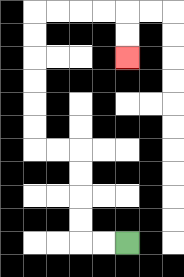{'start': '[5, 10]', 'end': '[5, 2]', 'path_directions': 'L,L,U,U,U,U,L,L,U,U,U,U,U,U,R,R,R,R,D,D', 'path_coordinates': '[[5, 10], [4, 10], [3, 10], [3, 9], [3, 8], [3, 7], [3, 6], [2, 6], [1, 6], [1, 5], [1, 4], [1, 3], [1, 2], [1, 1], [1, 0], [2, 0], [3, 0], [4, 0], [5, 0], [5, 1], [5, 2]]'}